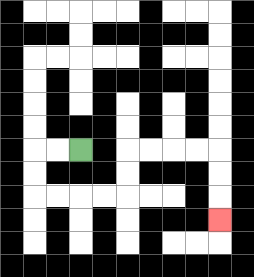{'start': '[3, 6]', 'end': '[9, 9]', 'path_directions': 'L,L,D,D,R,R,R,R,U,U,R,R,R,R,D,D,D', 'path_coordinates': '[[3, 6], [2, 6], [1, 6], [1, 7], [1, 8], [2, 8], [3, 8], [4, 8], [5, 8], [5, 7], [5, 6], [6, 6], [7, 6], [8, 6], [9, 6], [9, 7], [9, 8], [9, 9]]'}